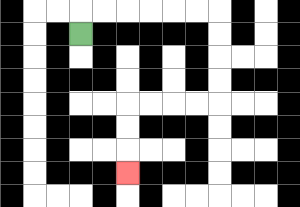{'start': '[3, 1]', 'end': '[5, 7]', 'path_directions': 'U,R,R,R,R,R,R,D,D,D,D,L,L,L,L,D,D,D', 'path_coordinates': '[[3, 1], [3, 0], [4, 0], [5, 0], [6, 0], [7, 0], [8, 0], [9, 0], [9, 1], [9, 2], [9, 3], [9, 4], [8, 4], [7, 4], [6, 4], [5, 4], [5, 5], [5, 6], [5, 7]]'}